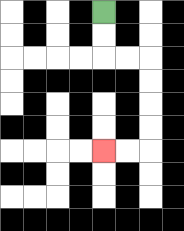{'start': '[4, 0]', 'end': '[4, 6]', 'path_directions': 'D,D,R,R,D,D,D,D,L,L', 'path_coordinates': '[[4, 0], [4, 1], [4, 2], [5, 2], [6, 2], [6, 3], [6, 4], [6, 5], [6, 6], [5, 6], [4, 6]]'}